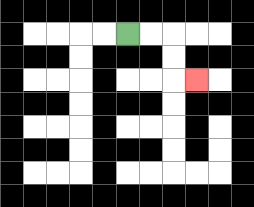{'start': '[5, 1]', 'end': '[8, 3]', 'path_directions': 'R,R,D,D,R', 'path_coordinates': '[[5, 1], [6, 1], [7, 1], [7, 2], [7, 3], [8, 3]]'}